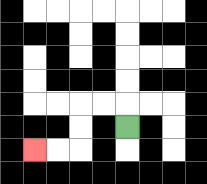{'start': '[5, 5]', 'end': '[1, 6]', 'path_directions': 'U,L,L,D,D,L,L', 'path_coordinates': '[[5, 5], [5, 4], [4, 4], [3, 4], [3, 5], [3, 6], [2, 6], [1, 6]]'}